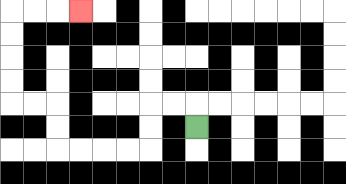{'start': '[8, 5]', 'end': '[3, 0]', 'path_directions': 'U,L,L,D,D,L,L,L,L,U,U,L,L,U,U,U,U,R,R,R', 'path_coordinates': '[[8, 5], [8, 4], [7, 4], [6, 4], [6, 5], [6, 6], [5, 6], [4, 6], [3, 6], [2, 6], [2, 5], [2, 4], [1, 4], [0, 4], [0, 3], [0, 2], [0, 1], [0, 0], [1, 0], [2, 0], [3, 0]]'}